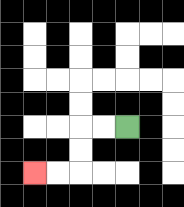{'start': '[5, 5]', 'end': '[1, 7]', 'path_directions': 'L,L,D,D,L,L', 'path_coordinates': '[[5, 5], [4, 5], [3, 5], [3, 6], [3, 7], [2, 7], [1, 7]]'}